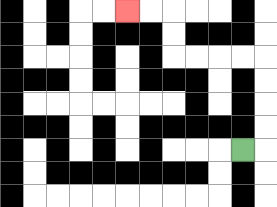{'start': '[10, 6]', 'end': '[5, 0]', 'path_directions': 'R,U,U,U,U,L,L,L,L,U,U,L,L', 'path_coordinates': '[[10, 6], [11, 6], [11, 5], [11, 4], [11, 3], [11, 2], [10, 2], [9, 2], [8, 2], [7, 2], [7, 1], [7, 0], [6, 0], [5, 0]]'}